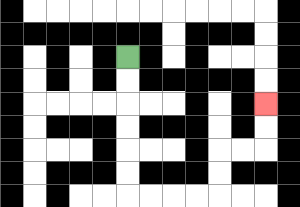{'start': '[5, 2]', 'end': '[11, 4]', 'path_directions': 'D,D,D,D,D,D,R,R,R,R,U,U,R,R,U,U', 'path_coordinates': '[[5, 2], [5, 3], [5, 4], [5, 5], [5, 6], [5, 7], [5, 8], [6, 8], [7, 8], [8, 8], [9, 8], [9, 7], [9, 6], [10, 6], [11, 6], [11, 5], [11, 4]]'}